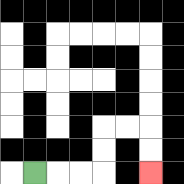{'start': '[1, 7]', 'end': '[6, 7]', 'path_directions': 'R,R,R,U,U,R,R,D,D', 'path_coordinates': '[[1, 7], [2, 7], [3, 7], [4, 7], [4, 6], [4, 5], [5, 5], [6, 5], [6, 6], [6, 7]]'}